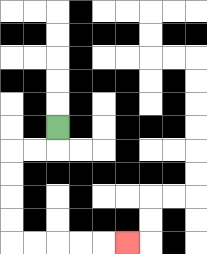{'start': '[2, 5]', 'end': '[5, 10]', 'path_directions': 'D,L,L,D,D,D,D,R,R,R,R,R', 'path_coordinates': '[[2, 5], [2, 6], [1, 6], [0, 6], [0, 7], [0, 8], [0, 9], [0, 10], [1, 10], [2, 10], [3, 10], [4, 10], [5, 10]]'}